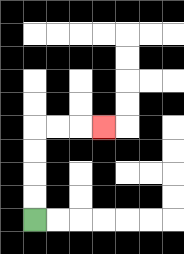{'start': '[1, 9]', 'end': '[4, 5]', 'path_directions': 'U,U,U,U,R,R,R', 'path_coordinates': '[[1, 9], [1, 8], [1, 7], [1, 6], [1, 5], [2, 5], [3, 5], [4, 5]]'}